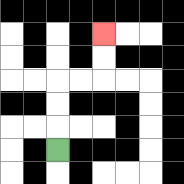{'start': '[2, 6]', 'end': '[4, 1]', 'path_directions': 'U,U,U,R,R,U,U', 'path_coordinates': '[[2, 6], [2, 5], [2, 4], [2, 3], [3, 3], [4, 3], [4, 2], [4, 1]]'}